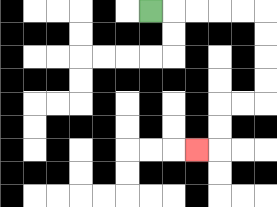{'start': '[6, 0]', 'end': '[8, 6]', 'path_directions': 'R,R,R,R,R,D,D,D,D,L,L,D,D,L', 'path_coordinates': '[[6, 0], [7, 0], [8, 0], [9, 0], [10, 0], [11, 0], [11, 1], [11, 2], [11, 3], [11, 4], [10, 4], [9, 4], [9, 5], [9, 6], [8, 6]]'}